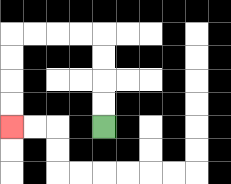{'start': '[4, 5]', 'end': '[0, 5]', 'path_directions': 'U,U,U,U,L,L,L,L,D,D,D,D', 'path_coordinates': '[[4, 5], [4, 4], [4, 3], [4, 2], [4, 1], [3, 1], [2, 1], [1, 1], [0, 1], [0, 2], [0, 3], [0, 4], [0, 5]]'}